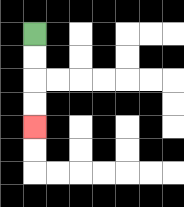{'start': '[1, 1]', 'end': '[1, 5]', 'path_directions': 'D,D,D,D', 'path_coordinates': '[[1, 1], [1, 2], [1, 3], [1, 4], [1, 5]]'}